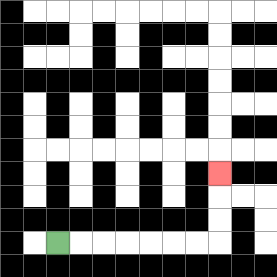{'start': '[2, 10]', 'end': '[9, 7]', 'path_directions': 'R,R,R,R,R,R,R,U,U,U', 'path_coordinates': '[[2, 10], [3, 10], [4, 10], [5, 10], [6, 10], [7, 10], [8, 10], [9, 10], [9, 9], [9, 8], [9, 7]]'}